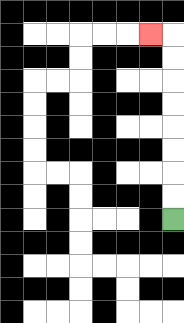{'start': '[7, 9]', 'end': '[6, 1]', 'path_directions': 'U,U,U,U,U,U,U,U,L', 'path_coordinates': '[[7, 9], [7, 8], [7, 7], [7, 6], [7, 5], [7, 4], [7, 3], [7, 2], [7, 1], [6, 1]]'}